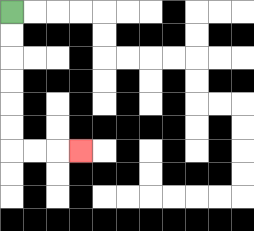{'start': '[0, 0]', 'end': '[3, 6]', 'path_directions': 'D,D,D,D,D,D,R,R,R', 'path_coordinates': '[[0, 0], [0, 1], [0, 2], [0, 3], [0, 4], [0, 5], [0, 6], [1, 6], [2, 6], [3, 6]]'}